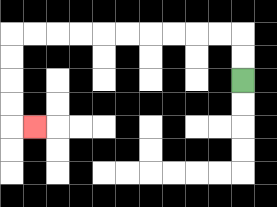{'start': '[10, 3]', 'end': '[1, 5]', 'path_directions': 'U,U,L,L,L,L,L,L,L,L,L,L,D,D,D,D,R', 'path_coordinates': '[[10, 3], [10, 2], [10, 1], [9, 1], [8, 1], [7, 1], [6, 1], [5, 1], [4, 1], [3, 1], [2, 1], [1, 1], [0, 1], [0, 2], [0, 3], [0, 4], [0, 5], [1, 5]]'}